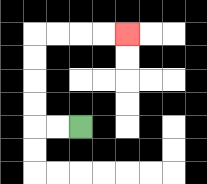{'start': '[3, 5]', 'end': '[5, 1]', 'path_directions': 'L,L,U,U,U,U,R,R,R,R', 'path_coordinates': '[[3, 5], [2, 5], [1, 5], [1, 4], [1, 3], [1, 2], [1, 1], [2, 1], [3, 1], [4, 1], [5, 1]]'}